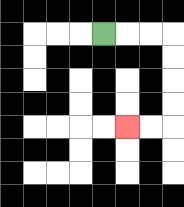{'start': '[4, 1]', 'end': '[5, 5]', 'path_directions': 'R,R,R,D,D,D,D,L,L', 'path_coordinates': '[[4, 1], [5, 1], [6, 1], [7, 1], [7, 2], [7, 3], [7, 4], [7, 5], [6, 5], [5, 5]]'}